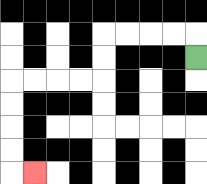{'start': '[8, 2]', 'end': '[1, 7]', 'path_directions': 'U,L,L,L,L,D,D,L,L,L,L,D,D,D,D,R', 'path_coordinates': '[[8, 2], [8, 1], [7, 1], [6, 1], [5, 1], [4, 1], [4, 2], [4, 3], [3, 3], [2, 3], [1, 3], [0, 3], [0, 4], [0, 5], [0, 6], [0, 7], [1, 7]]'}